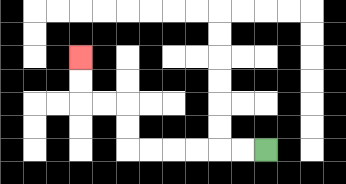{'start': '[11, 6]', 'end': '[3, 2]', 'path_directions': 'L,L,L,L,L,L,U,U,L,L,U,U', 'path_coordinates': '[[11, 6], [10, 6], [9, 6], [8, 6], [7, 6], [6, 6], [5, 6], [5, 5], [5, 4], [4, 4], [3, 4], [3, 3], [3, 2]]'}